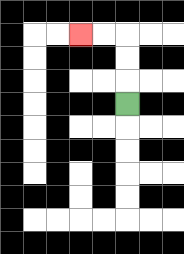{'start': '[5, 4]', 'end': '[3, 1]', 'path_directions': 'U,U,U,L,L', 'path_coordinates': '[[5, 4], [5, 3], [5, 2], [5, 1], [4, 1], [3, 1]]'}